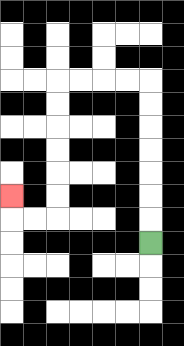{'start': '[6, 10]', 'end': '[0, 8]', 'path_directions': 'U,U,U,U,U,U,U,L,L,L,L,D,D,D,D,D,D,L,L,U', 'path_coordinates': '[[6, 10], [6, 9], [6, 8], [6, 7], [6, 6], [6, 5], [6, 4], [6, 3], [5, 3], [4, 3], [3, 3], [2, 3], [2, 4], [2, 5], [2, 6], [2, 7], [2, 8], [2, 9], [1, 9], [0, 9], [0, 8]]'}